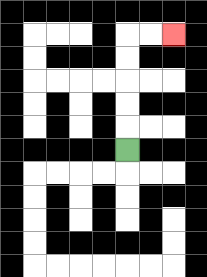{'start': '[5, 6]', 'end': '[7, 1]', 'path_directions': 'U,U,U,U,U,R,R', 'path_coordinates': '[[5, 6], [5, 5], [5, 4], [5, 3], [5, 2], [5, 1], [6, 1], [7, 1]]'}